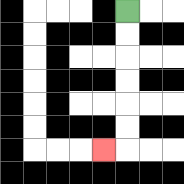{'start': '[5, 0]', 'end': '[4, 6]', 'path_directions': 'D,D,D,D,D,D,L', 'path_coordinates': '[[5, 0], [5, 1], [5, 2], [5, 3], [5, 4], [5, 5], [5, 6], [4, 6]]'}